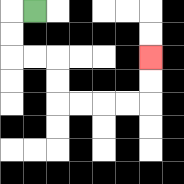{'start': '[1, 0]', 'end': '[6, 2]', 'path_directions': 'L,D,D,R,R,D,D,R,R,R,R,U,U', 'path_coordinates': '[[1, 0], [0, 0], [0, 1], [0, 2], [1, 2], [2, 2], [2, 3], [2, 4], [3, 4], [4, 4], [5, 4], [6, 4], [6, 3], [6, 2]]'}